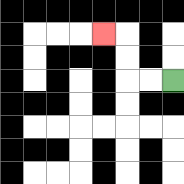{'start': '[7, 3]', 'end': '[4, 1]', 'path_directions': 'L,L,U,U,L', 'path_coordinates': '[[7, 3], [6, 3], [5, 3], [5, 2], [5, 1], [4, 1]]'}